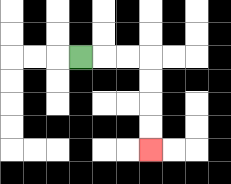{'start': '[3, 2]', 'end': '[6, 6]', 'path_directions': 'R,R,R,D,D,D,D', 'path_coordinates': '[[3, 2], [4, 2], [5, 2], [6, 2], [6, 3], [6, 4], [6, 5], [6, 6]]'}